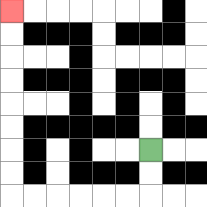{'start': '[6, 6]', 'end': '[0, 0]', 'path_directions': 'D,D,L,L,L,L,L,L,U,U,U,U,U,U,U,U', 'path_coordinates': '[[6, 6], [6, 7], [6, 8], [5, 8], [4, 8], [3, 8], [2, 8], [1, 8], [0, 8], [0, 7], [0, 6], [0, 5], [0, 4], [0, 3], [0, 2], [0, 1], [0, 0]]'}